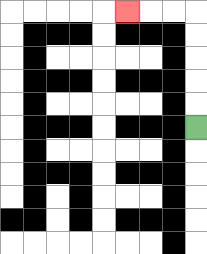{'start': '[8, 5]', 'end': '[5, 0]', 'path_directions': 'U,U,U,U,U,L,L,L', 'path_coordinates': '[[8, 5], [8, 4], [8, 3], [8, 2], [8, 1], [8, 0], [7, 0], [6, 0], [5, 0]]'}